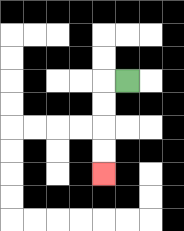{'start': '[5, 3]', 'end': '[4, 7]', 'path_directions': 'L,D,D,D,D', 'path_coordinates': '[[5, 3], [4, 3], [4, 4], [4, 5], [4, 6], [4, 7]]'}